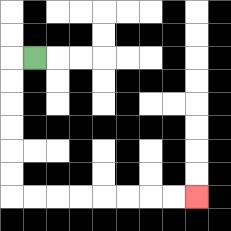{'start': '[1, 2]', 'end': '[8, 8]', 'path_directions': 'L,D,D,D,D,D,D,R,R,R,R,R,R,R,R', 'path_coordinates': '[[1, 2], [0, 2], [0, 3], [0, 4], [0, 5], [0, 6], [0, 7], [0, 8], [1, 8], [2, 8], [3, 8], [4, 8], [5, 8], [6, 8], [7, 8], [8, 8]]'}